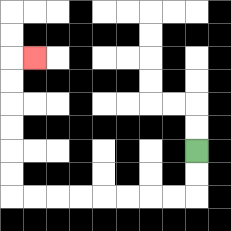{'start': '[8, 6]', 'end': '[1, 2]', 'path_directions': 'D,D,L,L,L,L,L,L,L,L,U,U,U,U,U,U,R', 'path_coordinates': '[[8, 6], [8, 7], [8, 8], [7, 8], [6, 8], [5, 8], [4, 8], [3, 8], [2, 8], [1, 8], [0, 8], [0, 7], [0, 6], [0, 5], [0, 4], [0, 3], [0, 2], [1, 2]]'}